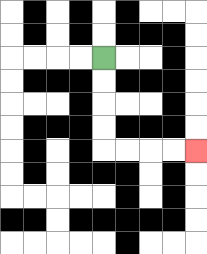{'start': '[4, 2]', 'end': '[8, 6]', 'path_directions': 'D,D,D,D,R,R,R,R', 'path_coordinates': '[[4, 2], [4, 3], [4, 4], [4, 5], [4, 6], [5, 6], [6, 6], [7, 6], [8, 6]]'}